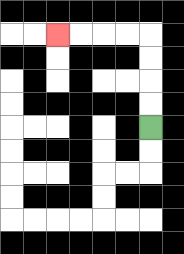{'start': '[6, 5]', 'end': '[2, 1]', 'path_directions': 'U,U,U,U,L,L,L,L', 'path_coordinates': '[[6, 5], [6, 4], [6, 3], [6, 2], [6, 1], [5, 1], [4, 1], [3, 1], [2, 1]]'}